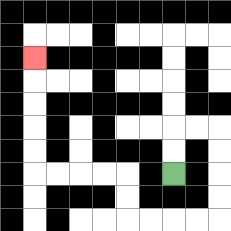{'start': '[7, 7]', 'end': '[1, 2]', 'path_directions': 'U,U,R,R,D,D,D,D,L,L,L,L,U,U,L,L,L,L,U,U,U,U,U', 'path_coordinates': '[[7, 7], [7, 6], [7, 5], [8, 5], [9, 5], [9, 6], [9, 7], [9, 8], [9, 9], [8, 9], [7, 9], [6, 9], [5, 9], [5, 8], [5, 7], [4, 7], [3, 7], [2, 7], [1, 7], [1, 6], [1, 5], [1, 4], [1, 3], [1, 2]]'}